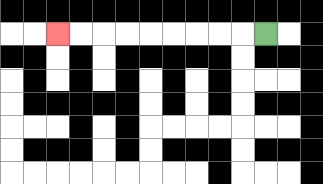{'start': '[11, 1]', 'end': '[2, 1]', 'path_directions': 'L,L,L,L,L,L,L,L,L', 'path_coordinates': '[[11, 1], [10, 1], [9, 1], [8, 1], [7, 1], [6, 1], [5, 1], [4, 1], [3, 1], [2, 1]]'}